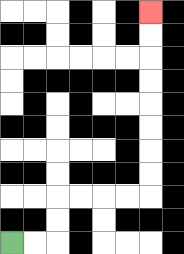{'start': '[0, 10]', 'end': '[6, 0]', 'path_directions': 'R,R,U,U,R,R,R,R,U,U,U,U,U,U,U,U', 'path_coordinates': '[[0, 10], [1, 10], [2, 10], [2, 9], [2, 8], [3, 8], [4, 8], [5, 8], [6, 8], [6, 7], [6, 6], [6, 5], [6, 4], [6, 3], [6, 2], [6, 1], [6, 0]]'}